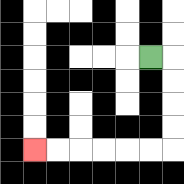{'start': '[6, 2]', 'end': '[1, 6]', 'path_directions': 'R,D,D,D,D,L,L,L,L,L,L', 'path_coordinates': '[[6, 2], [7, 2], [7, 3], [7, 4], [7, 5], [7, 6], [6, 6], [5, 6], [4, 6], [3, 6], [2, 6], [1, 6]]'}